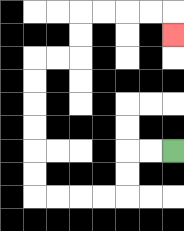{'start': '[7, 6]', 'end': '[7, 1]', 'path_directions': 'L,L,D,D,L,L,L,L,U,U,U,U,U,U,R,R,U,U,R,R,R,R,D', 'path_coordinates': '[[7, 6], [6, 6], [5, 6], [5, 7], [5, 8], [4, 8], [3, 8], [2, 8], [1, 8], [1, 7], [1, 6], [1, 5], [1, 4], [1, 3], [1, 2], [2, 2], [3, 2], [3, 1], [3, 0], [4, 0], [5, 0], [6, 0], [7, 0], [7, 1]]'}